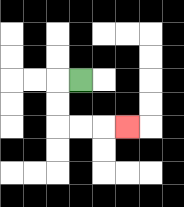{'start': '[3, 3]', 'end': '[5, 5]', 'path_directions': 'L,D,D,R,R,R', 'path_coordinates': '[[3, 3], [2, 3], [2, 4], [2, 5], [3, 5], [4, 5], [5, 5]]'}